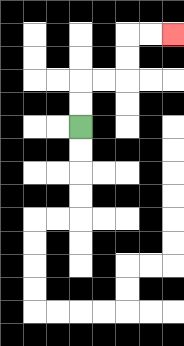{'start': '[3, 5]', 'end': '[7, 1]', 'path_directions': 'U,U,R,R,U,U,R,R', 'path_coordinates': '[[3, 5], [3, 4], [3, 3], [4, 3], [5, 3], [5, 2], [5, 1], [6, 1], [7, 1]]'}